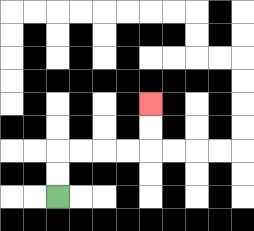{'start': '[2, 8]', 'end': '[6, 4]', 'path_directions': 'U,U,R,R,R,R,U,U', 'path_coordinates': '[[2, 8], [2, 7], [2, 6], [3, 6], [4, 6], [5, 6], [6, 6], [6, 5], [6, 4]]'}